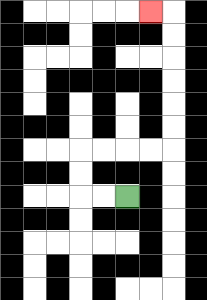{'start': '[5, 8]', 'end': '[6, 0]', 'path_directions': 'L,L,U,U,R,R,R,R,U,U,U,U,U,U,L', 'path_coordinates': '[[5, 8], [4, 8], [3, 8], [3, 7], [3, 6], [4, 6], [5, 6], [6, 6], [7, 6], [7, 5], [7, 4], [7, 3], [7, 2], [7, 1], [7, 0], [6, 0]]'}